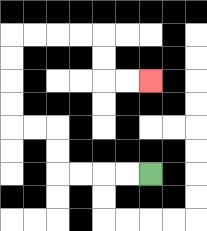{'start': '[6, 7]', 'end': '[6, 3]', 'path_directions': 'L,L,L,L,U,U,L,L,U,U,U,U,R,R,R,R,D,D,R,R', 'path_coordinates': '[[6, 7], [5, 7], [4, 7], [3, 7], [2, 7], [2, 6], [2, 5], [1, 5], [0, 5], [0, 4], [0, 3], [0, 2], [0, 1], [1, 1], [2, 1], [3, 1], [4, 1], [4, 2], [4, 3], [5, 3], [6, 3]]'}